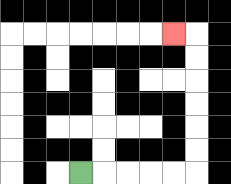{'start': '[3, 7]', 'end': '[7, 1]', 'path_directions': 'R,R,R,R,R,U,U,U,U,U,U,L', 'path_coordinates': '[[3, 7], [4, 7], [5, 7], [6, 7], [7, 7], [8, 7], [8, 6], [8, 5], [8, 4], [8, 3], [8, 2], [8, 1], [7, 1]]'}